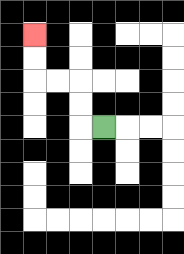{'start': '[4, 5]', 'end': '[1, 1]', 'path_directions': 'L,U,U,L,L,U,U', 'path_coordinates': '[[4, 5], [3, 5], [3, 4], [3, 3], [2, 3], [1, 3], [1, 2], [1, 1]]'}